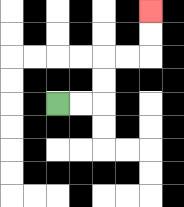{'start': '[2, 4]', 'end': '[6, 0]', 'path_directions': 'R,R,U,U,R,R,U,U', 'path_coordinates': '[[2, 4], [3, 4], [4, 4], [4, 3], [4, 2], [5, 2], [6, 2], [6, 1], [6, 0]]'}